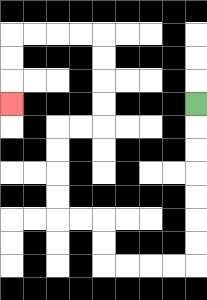{'start': '[8, 4]', 'end': '[0, 4]', 'path_directions': 'D,D,D,D,D,D,D,L,L,L,L,U,U,L,L,U,U,U,U,R,R,U,U,U,U,L,L,L,L,D,D,D', 'path_coordinates': '[[8, 4], [8, 5], [8, 6], [8, 7], [8, 8], [8, 9], [8, 10], [8, 11], [7, 11], [6, 11], [5, 11], [4, 11], [4, 10], [4, 9], [3, 9], [2, 9], [2, 8], [2, 7], [2, 6], [2, 5], [3, 5], [4, 5], [4, 4], [4, 3], [4, 2], [4, 1], [3, 1], [2, 1], [1, 1], [0, 1], [0, 2], [0, 3], [0, 4]]'}